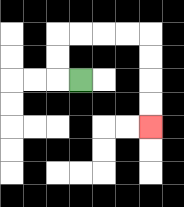{'start': '[3, 3]', 'end': '[6, 5]', 'path_directions': 'L,U,U,R,R,R,R,D,D,D,D', 'path_coordinates': '[[3, 3], [2, 3], [2, 2], [2, 1], [3, 1], [4, 1], [5, 1], [6, 1], [6, 2], [6, 3], [6, 4], [6, 5]]'}